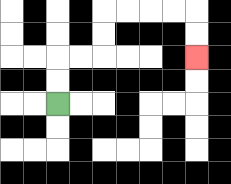{'start': '[2, 4]', 'end': '[8, 2]', 'path_directions': 'U,U,R,R,U,U,R,R,R,R,D,D', 'path_coordinates': '[[2, 4], [2, 3], [2, 2], [3, 2], [4, 2], [4, 1], [4, 0], [5, 0], [6, 0], [7, 0], [8, 0], [8, 1], [8, 2]]'}